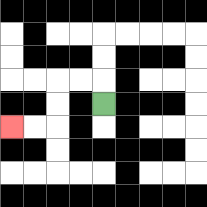{'start': '[4, 4]', 'end': '[0, 5]', 'path_directions': 'U,L,L,D,D,L,L', 'path_coordinates': '[[4, 4], [4, 3], [3, 3], [2, 3], [2, 4], [2, 5], [1, 5], [0, 5]]'}